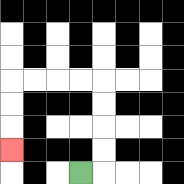{'start': '[3, 7]', 'end': '[0, 6]', 'path_directions': 'R,U,U,U,U,L,L,L,L,D,D,D', 'path_coordinates': '[[3, 7], [4, 7], [4, 6], [4, 5], [4, 4], [4, 3], [3, 3], [2, 3], [1, 3], [0, 3], [0, 4], [0, 5], [0, 6]]'}